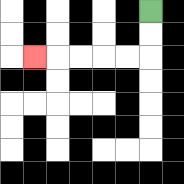{'start': '[6, 0]', 'end': '[1, 2]', 'path_directions': 'D,D,L,L,L,L,L', 'path_coordinates': '[[6, 0], [6, 1], [6, 2], [5, 2], [4, 2], [3, 2], [2, 2], [1, 2]]'}